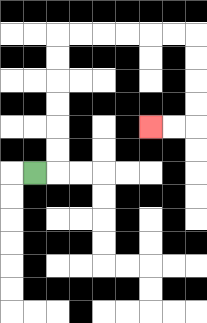{'start': '[1, 7]', 'end': '[6, 5]', 'path_directions': 'R,U,U,U,U,U,U,R,R,R,R,R,R,D,D,D,D,L,L', 'path_coordinates': '[[1, 7], [2, 7], [2, 6], [2, 5], [2, 4], [2, 3], [2, 2], [2, 1], [3, 1], [4, 1], [5, 1], [6, 1], [7, 1], [8, 1], [8, 2], [8, 3], [8, 4], [8, 5], [7, 5], [6, 5]]'}